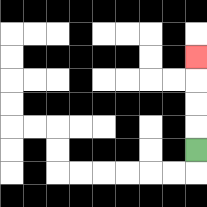{'start': '[8, 6]', 'end': '[8, 2]', 'path_directions': 'U,U,U,U', 'path_coordinates': '[[8, 6], [8, 5], [8, 4], [8, 3], [8, 2]]'}